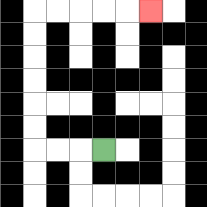{'start': '[4, 6]', 'end': '[6, 0]', 'path_directions': 'L,L,L,U,U,U,U,U,U,R,R,R,R,R', 'path_coordinates': '[[4, 6], [3, 6], [2, 6], [1, 6], [1, 5], [1, 4], [1, 3], [1, 2], [1, 1], [1, 0], [2, 0], [3, 0], [4, 0], [5, 0], [6, 0]]'}